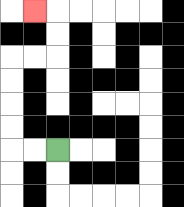{'start': '[2, 6]', 'end': '[1, 0]', 'path_directions': 'L,L,U,U,U,U,R,R,U,U,L', 'path_coordinates': '[[2, 6], [1, 6], [0, 6], [0, 5], [0, 4], [0, 3], [0, 2], [1, 2], [2, 2], [2, 1], [2, 0], [1, 0]]'}